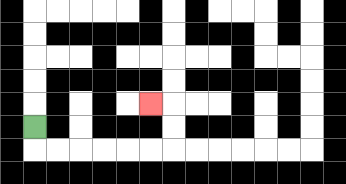{'start': '[1, 5]', 'end': '[6, 4]', 'path_directions': 'D,R,R,R,R,R,R,U,U,L', 'path_coordinates': '[[1, 5], [1, 6], [2, 6], [3, 6], [4, 6], [5, 6], [6, 6], [7, 6], [7, 5], [7, 4], [6, 4]]'}